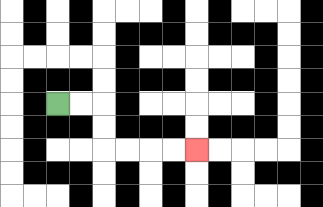{'start': '[2, 4]', 'end': '[8, 6]', 'path_directions': 'R,R,D,D,R,R,R,R', 'path_coordinates': '[[2, 4], [3, 4], [4, 4], [4, 5], [4, 6], [5, 6], [6, 6], [7, 6], [8, 6]]'}